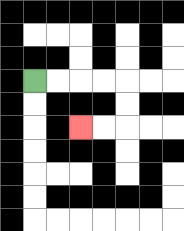{'start': '[1, 3]', 'end': '[3, 5]', 'path_directions': 'R,R,R,R,D,D,L,L', 'path_coordinates': '[[1, 3], [2, 3], [3, 3], [4, 3], [5, 3], [5, 4], [5, 5], [4, 5], [3, 5]]'}